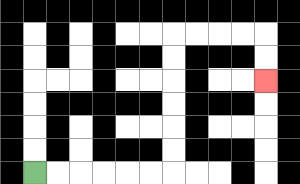{'start': '[1, 7]', 'end': '[11, 3]', 'path_directions': 'R,R,R,R,R,R,U,U,U,U,U,U,R,R,R,R,D,D', 'path_coordinates': '[[1, 7], [2, 7], [3, 7], [4, 7], [5, 7], [6, 7], [7, 7], [7, 6], [7, 5], [7, 4], [7, 3], [7, 2], [7, 1], [8, 1], [9, 1], [10, 1], [11, 1], [11, 2], [11, 3]]'}